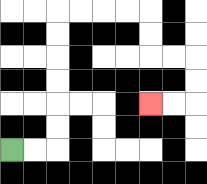{'start': '[0, 6]', 'end': '[6, 4]', 'path_directions': 'R,R,U,U,U,U,U,U,R,R,R,R,D,D,R,R,D,D,L,L', 'path_coordinates': '[[0, 6], [1, 6], [2, 6], [2, 5], [2, 4], [2, 3], [2, 2], [2, 1], [2, 0], [3, 0], [4, 0], [5, 0], [6, 0], [6, 1], [6, 2], [7, 2], [8, 2], [8, 3], [8, 4], [7, 4], [6, 4]]'}